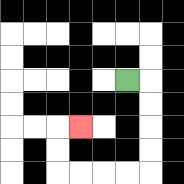{'start': '[5, 3]', 'end': '[3, 5]', 'path_directions': 'R,D,D,D,D,L,L,L,L,U,U,R', 'path_coordinates': '[[5, 3], [6, 3], [6, 4], [6, 5], [6, 6], [6, 7], [5, 7], [4, 7], [3, 7], [2, 7], [2, 6], [2, 5], [3, 5]]'}